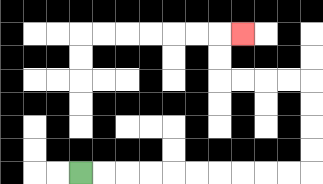{'start': '[3, 7]', 'end': '[10, 1]', 'path_directions': 'R,R,R,R,R,R,R,R,R,R,U,U,U,U,L,L,L,L,U,U,R', 'path_coordinates': '[[3, 7], [4, 7], [5, 7], [6, 7], [7, 7], [8, 7], [9, 7], [10, 7], [11, 7], [12, 7], [13, 7], [13, 6], [13, 5], [13, 4], [13, 3], [12, 3], [11, 3], [10, 3], [9, 3], [9, 2], [9, 1], [10, 1]]'}